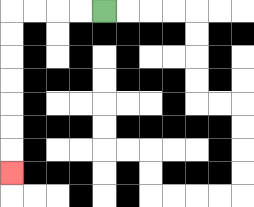{'start': '[4, 0]', 'end': '[0, 7]', 'path_directions': 'L,L,L,L,D,D,D,D,D,D,D', 'path_coordinates': '[[4, 0], [3, 0], [2, 0], [1, 0], [0, 0], [0, 1], [0, 2], [0, 3], [0, 4], [0, 5], [0, 6], [0, 7]]'}